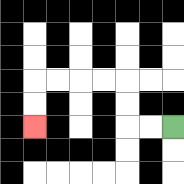{'start': '[7, 5]', 'end': '[1, 5]', 'path_directions': 'L,L,U,U,L,L,L,L,D,D', 'path_coordinates': '[[7, 5], [6, 5], [5, 5], [5, 4], [5, 3], [4, 3], [3, 3], [2, 3], [1, 3], [1, 4], [1, 5]]'}